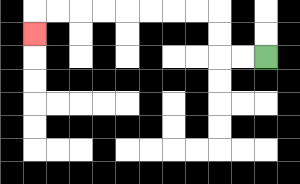{'start': '[11, 2]', 'end': '[1, 1]', 'path_directions': 'L,L,U,U,L,L,L,L,L,L,L,L,D', 'path_coordinates': '[[11, 2], [10, 2], [9, 2], [9, 1], [9, 0], [8, 0], [7, 0], [6, 0], [5, 0], [4, 0], [3, 0], [2, 0], [1, 0], [1, 1]]'}